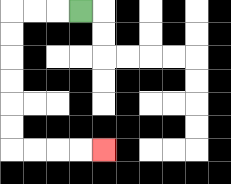{'start': '[3, 0]', 'end': '[4, 6]', 'path_directions': 'L,L,L,D,D,D,D,D,D,R,R,R,R', 'path_coordinates': '[[3, 0], [2, 0], [1, 0], [0, 0], [0, 1], [0, 2], [0, 3], [0, 4], [0, 5], [0, 6], [1, 6], [2, 6], [3, 6], [4, 6]]'}